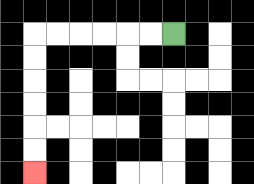{'start': '[7, 1]', 'end': '[1, 7]', 'path_directions': 'L,L,L,L,L,L,D,D,D,D,D,D', 'path_coordinates': '[[7, 1], [6, 1], [5, 1], [4, 1], [3, 1], [2, 1], [1, 1], [1, 2], [1, 3], [1, 4], [1, 5], [1, 6], [1, 7]]'}